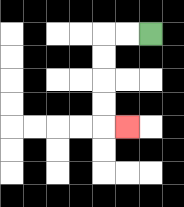{'start': '[6, 1]', 'end': '[5, 5]', 'path_directions': 'L,L,D,D,D,D,R', 'path_coordinates': '[[6, 1], [5, 1], [4, 1], [4, 2], [4, 3], [4, 4], [4, 5], [5, 5]]'}